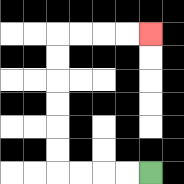{'start': '[6, 7]', 'end': '[6, 1]', 'path_directions': 'L,L,L,L,U,U,U,U,U,U,R,R,R,R', 'path_coordinates': '[[6, 7], [5, 7], [4, 7], [3, 7], [2, 7], [2, 6], [2, 5], [2, 4], [2, 3], [2, 2], [2, 1], [3, 1], [4, 1], [5, 1], [6, 1]]'}